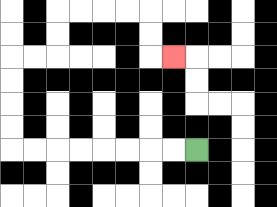{'start': '[8, 6]', 'end': '[7, 2]', 'path_directions': 'L,L,L,L,L,L,L,L,U,U,U,U,R,R,U,U,R,R,R,R,D,D,R', 'path_coordinates': '[[8, 6], [7, 6], [6, 6], [5, 6], [4, 6], [3, 6], [2, 6], [1, 6], [0, 6], [0, 5], [0, 4], [0, 3], [0, 2], [1, 2], [2, 2], [2, 1], [2, 0], [3, 0], [4, 0], [5, 0], [6, 0], [6, 1], [6, 2], [7, 2]]'}